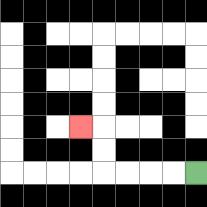{'start': '[8, 7]', 'end': '[3, 5]', 'path_directions': 'L,L,L,L,U,U,L', 'path_coordinates': '[[8, 7], [7, 7], [6, 7], [5, 7], [4, 7], [4, 6], [4, 5], [3, 5]]'}